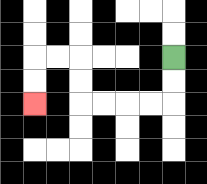{'start': '[7, 2]', 'end': '[1, 4]', 'path_directions': 'D,D,L,L,L,L,U,U,L,L,D,D', 'path_coordinates': '[[7, 2], [7, 3], [7, 4], [6, 4], [5, 4], [4, 4], [3, 4], [3, 3], [3, 2], [2, 2], [1, 2], [1, 3], [1, 4]]'}